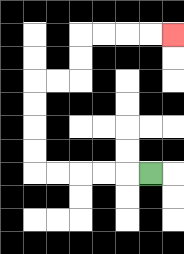{'start': '[6, 7]', 'end': '[7, 1]', 'path_directions': 'L,L,L,L,L,U,U,U,U,R,R,U,U,R,R,R,R', 'path_coordinates': '[[6, 7], [5, 7], [4, 7], [3, 7], [2, 7], [1, 7], [1, 6], [1, 5], [1, 4], [1, 3], [2, 3], [3, 3], [3, 2], [3, 1], [4, 1], [5, 1], [6, 1], [7, 1]]'}